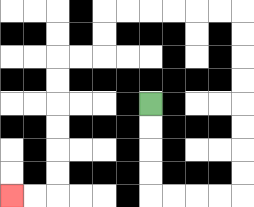{'start': '[6, 4]', 'end': '[0, 8]', 'path_directions': 'D,D,D,D,R,R,R,R,U,U,U,U,U,U,U,U,L,L,L,L,L,L,D,D,L,L,D,D,D,D,D,D,L,L', 'path_coordinates': '[[6, 4], [6, 5], [6, 6], [6, 7], [6, 8], [7, 8], [8, 8], [9, 8], [10, 8], [10, 7], [10, 6], [10, 5], [10, 4], [10, 3], [10, 2], [10, 1], [10, 0], [9, 0], [8, 0], [7, 0], [6, 0], [5, 0], [4, 0], [4, 1], [4, 2], [3, 2], [2, 2], [2, 3], [2, 4], [2, 5], [2, 6], [2, 7], [2, 8], [1, 8], [0, 8]]'}